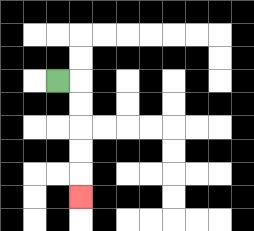{'start': '[2, 3]', 'end': '[3, 8]', 'path_directions': 'R,D,D,D,D,D', 'path_coordinates': '[[2, 3], [3, 3], [3, 4], [3, 5], [3, 6], [3, 7], [3, 8]]'}